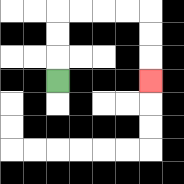{'start': '[2, 3]', 'end': '[6, 3]', 'path_directions': 'U,U,U,R,R,R,R,D,D,D', 'path_coordinates': '[[2, 3], [2, 2], [2, 1], [2, 0], [3, 0], [4, 0], [5, 0], [6, 0], [6, 1], [6, 2], [6, 3]]'}